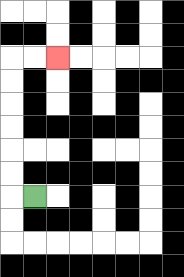{'start': '[1, 8]', 'end': '[2, 2]', 'path_directions': 'L,U,U,U,U,U,U,R,R', 'path_coordinates': '[[1, 8], [0, 8], [0, 7], [0, 6], [0, 5], [0, 4], [0, 3], [0, 2], [1, 2], [2, 2]]'}